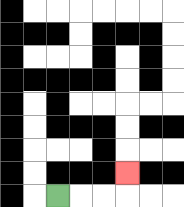{'start': '[2, 8]', 'end': '[5, 7]', 'path_directions': 'R,R,R,U', 'path_coordinates': '[[2, 8], [3, 8], [4, 8], [5, 8], [5, 7]]'}